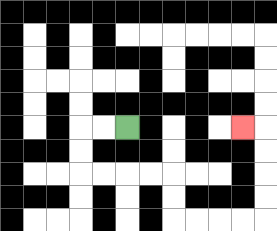{'start': '[5, 5]', 'end': '[10, 5]', 'path_directions': 'L,L,D,D,R,R,R,R,D,D,R,R,R,R,U,U,U,U,L', 'path_coordinates': '[[5, 5], [4, 5], [3, 5], [3, 6], [3, 7], [4, 7], [5, 7], [6, 7], [7, 7], [7, 8], [7, 9], [8, 9], [9, 9], [10, 9], [11, 9], [11, 8], [11, 7], [11, 6], [11, 5], [10, 5]]'}